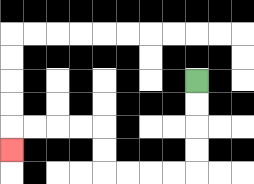{'start': '[8, 3]', 'end': '[0, 6]', 'path_directions': 'D,D,D,D,L,L,L,L,U,U,L,L,L,L,D', 'path_coordinates': '[[8, 3], [8, 4], [8, 5], [8, 6], [8, 7], [7, 7], [6, 7], [5, 7], [4, 7], [4, 6], [4, 5], [3, 5], [2, 5], [1, 5], [0, 5], [0, 6]]'}